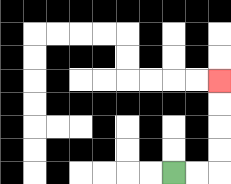{'start': '[7, 7]', 'end': '[9, 3]', 'path_directions': 'R,R,U,U,U,U', 'path_coordinates': '[[7, 7], [8, 7], [9, 7], [9, 6], [9, 5], [9, 4], [9, 3]]'}